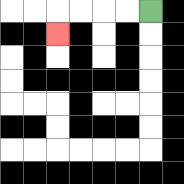{'start': '[6, 0]', 'end': '[2, 1]', 'path_directions': 'L,L,L,L,D', 'path_coordinates': '[[6, 0], [5, 0], [4, 0], [3, 0], [2, 0], [2, 1]]'}